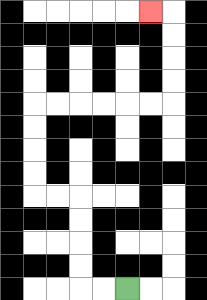{'start': '[5, 12]', 'end': '[6, 0]', 'path_directions': 'L,L,U,U,U,U,L,L,U,U,U,U,R,R,R,R,R,R,U,U,U,U,L', 'path_coordinates': '[[5, 12], [4, 12], [3, 12], [3, 11], [3, 10], [3, 9], [3, 8], [2, 8], [1, 8], [1, 7], [1, 6], [1, 5], [1, 4], [2, 4], [3, 4], [4, 4], [5, 4], [6, 4], [7, 4], [7, 3], [7, 2], [7, 1], [7, 0], [6, 0]]'}